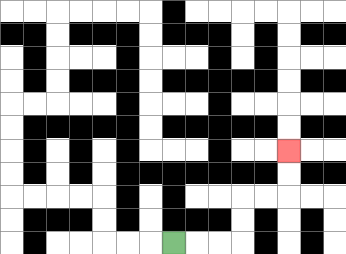{'start': '[7, 10]', 'end': '[12, 6]', 'path_directions': 'R,R,R,U,U,R,R,U,U', 'path_coordinates': '[[7, 10], [8, 10], [9, 10], [10, 10], [10, 9], [10, 8], [11, 8], [12, 8], [12, 7], [12, 6]]'}